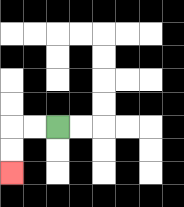{'start': '[2, 5]', 'end': '[0, 7]', 'path_directions': 'L,L,D,D', 'path_coordinates': '[[2, 5], [1, 5], [0, 5], [0, 6], [0, 7]]'}